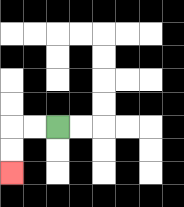{'start': '[2, 5]', 'end': '[0, 7]', 'path_directions': 'L,L,D,D', 'path_coordinates': '[[2, 5], [1, 5], [0, 5], [0, 6], [0, 7]]'}